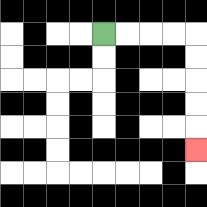{'start': '[4, 1]', 'end': '[8, 6]', 'path_directions': 'R,R,R,R,D,D,D,D,D', 'path_coordinates': '[[4, 1], [5, 1], [6, 1], [7, 1], [8, 1], [8, 2], [8, 3], [8, 4], [8, 5], [8, 6]]'}